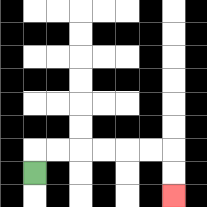{'start': '[1, 7]', 'end': '[7, 8]', 'path_directions': 'U,R,R,R,R,R,R,D,D', 'path_coordinates': '[[1, 7], [1, 6], [2, 6], [3, 6], [4, 6], [5, 6], [6, 6], [7, 6], [7, 7], [7, 8]]'}